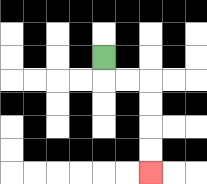{'start': '[4, 2]', 'end': '[6, 7]', 'path_directions': 'D,R,R,D,D,D,D', 'path_coordinates': '[[4, 2], [4, 3], [5, 3], [6, 3], [6, 4], [6, 5], [6, 6], [6, 7]]'}